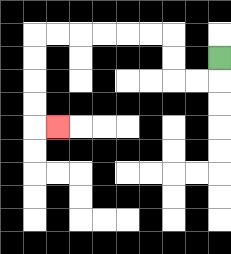{'start': '[9, 2]', 'end': '[2, 5]', 'path_directions': 'D,L,L,U,U,L,L,L,L,L,L,D,D,D,D,R', 'path_coordinates': '[[9, 2], [9, 3], [8, 3], [7, 3], [7, 2], [7, 1], [6, 1], [5, 1], [4, 1], [3, 1], [2, 1], [1, 1], [1, 2], [1, 3], [1, 4], [1, 5], [2, 5]]'}